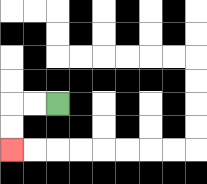{'start': '[2, 4]', 'end': '[0, 6]', 'path_directions': 'L,L,D,D', 'path_coordinates': '[[2, 4], [1, 4], [0, 4], [0, 5], [0, 6]]'}